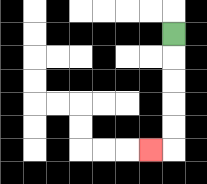{'start': '[7, 1]', 'end': '[6, 6]', 'path_directions': 'D,D,D,D,D,L', 'path_coordinates': '[[7, 1], [7, 2], [7, 3], [7, 4], [7, 5], [7, 6], [6, 6]]'}